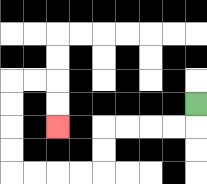{'start': '[8, 4]', 'end': '[2, 5]', 'path_directions': 'D,L,L,L,L,D,D,L,L,L,L,U,U,U,U,R,R,D,D', 'path_coordinates': '[[8, 4], [8, 5], [7, 5], [6, 5], [5, 5], [4, 5], [4, 6], [4, 7], [3, 7], [2, 7], [1, 7], [0, 7], [0, 6], [0, 5], [0, 4], [0, 3], [1, 3], [2, 3], [2, 4], [2, 5]]'}